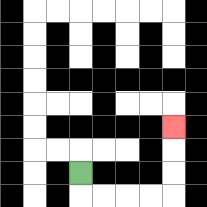{'start': '[3, 7]', 'end': '[7, 5]', 'path_directions': 'D,R,R,R,R,U,U,U', 'path_coordinates': '[[3, 7], [3, 8], [4, 8], [5, 8], [6, 8], [7, 8], [7, 7], [7, 6], [7, 5]]'}